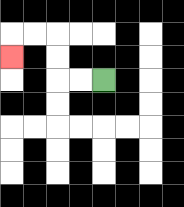{'start': '[4, 3]', 'end': '[0, 2]', 'path_directions': 'L,L,U,U,L,L,D', 'path_coordinates': '[[4, 3], [3, 3], [2, 3], [2, 2], [2, 1], [1, 1], [0, 1], [0, 2]]'}